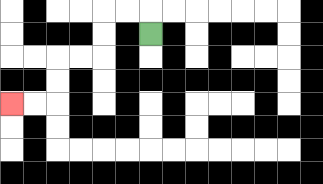{'start': '[6, 1]', 'end': '[0, 4]', 'path_directions': 'U,L,L,D,D,L,L,D,D,L,L', 'path_coordinates': '[[6, 1], [6, 0], [5, 0], [4, 0], [4, 1], [4, 2], [3, 2], [2, 2], [2, 3], [2, 4], [1, 4], [0, 4]]'}